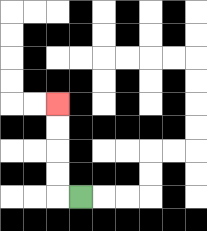{'start': '[3, 8]', 'end': '[2, 4]', 'path_directions': 'L,U,U,U,U', 'path_coordinates': '[[3, 8], [2, 8], [2, 7], [2, 6], [2, 5], [2, 4]]'}